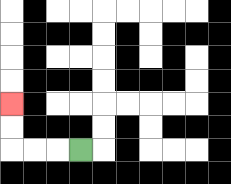{'start': '[3, 6]', 'end': '[0, 4]', 'path_directions': 'L,L,L,U,U', 'path_coordinates': '[[3, 6], [2, 6], [1, 6], [0, 6], [0, 5], [0, 4]]'}